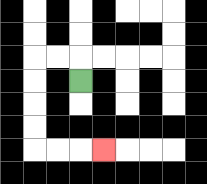{'start': '[3, 3]', 'end': '[4, 6]', 'path_directions': 'U,L,L,D,D,D,D,R,R,R', 'path_coordinates': '[[3, 3], [3, 2], [2, 2], [1, 2], [1, 3], [1, 4], [1, 5], [1, 6], [2, 6], [3, 6], [4, 6]]'}